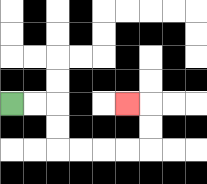{'start': '[0, 4]', 'end': '[5, 4]', 'path_directions': 'R,R,D,D,R,R,R,R,U,U,L', 'path_coordinates': '[[0, 4], [1, 4], [2, 4], [2, 5], [2, 6], [3, 6], [4, 6], [5, 6], [6, 6], [6, 5], [6, 4], [5, 4]]'}